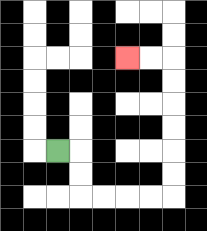{'start': '[2, 6]', 'end': '[5, 2]', 'path_directions': 'R,D,D,R,R,R,R,U,U,U,U,U,U,L,L', 'path_coordinates': '[[2, 6], [3, 6], [3, 7], [3, 8], [4, 8], [5, 8], [6, 8], [7, 8], [7, 7], [7, 6], [7, 5], [7, 4], [7, 3], [7, 2], [6, 2], [5, 2]]'}